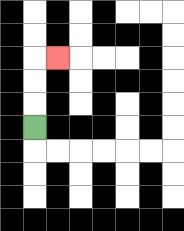{'start': '[1, 5]', 'end': '[2, 2]', 'path_directions': 'U,U,U,R', 'path_coordinates': '[[1, 5], [1, 4], [1, 3], [1, 2], [2, 2]]'}